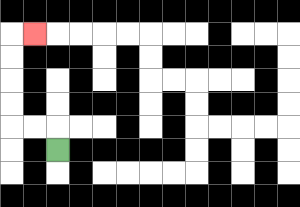{'start': '[2, 6]', 'end': '[1, 1]', 'path_directions': 'U,L,L,U,U,U,U,R', 'path_coordinates': '[[2, 6], [2, 5], [1, 5], [0, 5], [0, 4], [0, 3], [0, 2], [0, 1], [1, 1]]'}